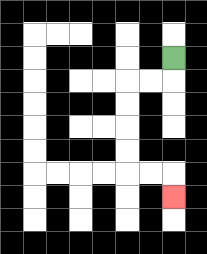{'start': '[7, 2]', 'end': '[7, 8]', 'path_directions': 'D,L,L,D,D,D,D,R,R,D', 'path_coordinates': '[[7, 2], [7, 3], [6, 3], [5, 3], [5, 4], [5, 5], [5, 6], [5, 7], [6, 7], [7, 7], [7, 8]]'}